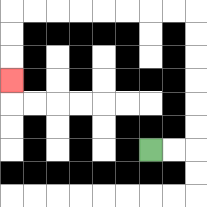{'start': '[6, 6]', 'end': '[0, 3]', 'path_directions': 'R,R,U,U,U,U,U,U,L,L,L,L,L,L,L,L,D,D,D', 'path_coordinates': '[[6, 6], [7, 6], [8, 6], [8, 5], [8, 4], [8, 3], [8, 2], [8, 1], [8, 0], [7, 0], [6, 0], [5, 0], [4, 0], [3, 0], [2, 0], [1, 0], [0, 0], [0, 1], [0, 2], [0, 3]]'}